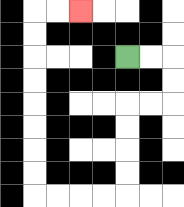{'start': '[5, 2]', 'end': '[3, 0]', 'path_directions': 'R,R,D,D,L,L,D,D,D,D,L,L,L,L,U,U,U,U,U,U,U,U,R,R', 'path_coordinates': '[[5, 2], [6, 2], [7, 2], [7, 3], [7, 4], [6, 4], [5, 4], [5, 5], [5, 6], [5, 7], [5, 8], [4, 8], [3, 8], [2, 8], [1, 8], [1, 7], [1, 6], [1, 5], [1, 4], [1, 3], [1, 2], [1, 1], [1, 0], [2, 0], [3, 0]]'}